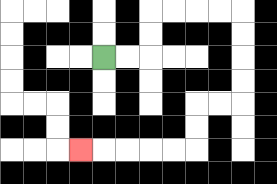{'start': '[4, 2]', 'end': '[3, 6]', 'path_directions': 'R,R,U,U,R,R,R,R,D,D,D,D,L,L,D,D,L,L,L,L,L', 'path_coordinates': '[[4, 2], [5, 2], [6, 2], [6, 1], [6, 0], [7, 0], [8, 0], [9, 0], [10, 0], [10, 1], [10, 2], [10, 3], [10, 4], [9, 4], [8, 4], [8, 5], [8, 6], [7, 6], [6, 6], [5, 6], [4, 6], [3, 6]]'}